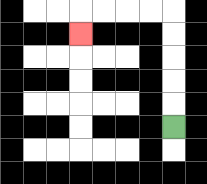{'start': '[7, 5]', 'end': '[3, 1]', 'path_directions': 'U,U,U,U,U,L,L,L,L,D', 'path_coordinates': '[[7, 5], [7, 4], [7, 3], [7, 2], [7, 1], [7, 0], [6, 0], [5, 0], [4, 0], [3, 0], [3, 1]]'}